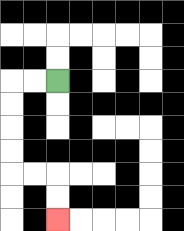{'start': '[2, 3]', 'end': '[2, 9]', 'path_directions': 'L,L,D,D,D,D,R,R,D,D', 'path_coordinates': '[[2, 3], [1, 3], [0, 3], [0, 4], [0, 5], [0, 6], [0, 7], [1, 7], [2, 7], [2, 8], [2, 9]]'}